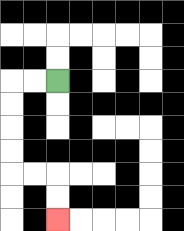{'start': '[2, 3]', 'end': '[2, 9]', 'path_directions': 'L,L,D,D,D,D,R,R,D,D', 'path_coordinates': '[[2, 3], [1, 3], [0, 3], [0, 4], [0, 5], [0, 6], [0, 7], [1, 7], [2, 7], [2, 8], [2, 9]]'}